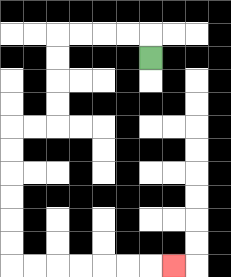{'start': '[6, 2]', 'end': '[7, 11]', 'path_directions': 'U,L,L,L,L,D,D,D,D,L,L,D,D,D,D,D,D,R,R,R,R,R,R,R', 'path_coordinates': '[[6, 2], [6, 1], [5, 1], [4, 1], [3, 1], [2, 1], [2, 2], [2, 3], [2, 4], [2, 5], [1, 5], [0, 5], [0, 6], [0, 7], [0, 8], [0, 9], [0, 10], [0, 11], [1, 11], [2, 11], [3, 11], [4, 11], [5, 11], [6, 11], [7, 11]]'}